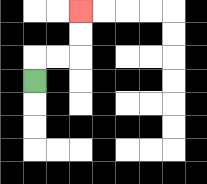{'start': '[1, 3]', 'end': '[3, 0]', 'path_directions': 'U,R,R,U,U', 'path_coordinates': '[[1, 3], [1, 2], [2, 2], [3, 2], [3, 1], [3, 0]]'}